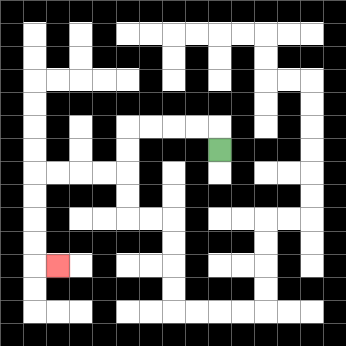{'start': '[9, 6]', 'end': '[2, 11]', 'path_directions': 'U,L,L,L,L,D,D,L,L,L,L,D,D,D,D,R', 'path_coordinates': '[[9, 6], [9, 5], [8, 5], [7, 5], [6, 5], [5, 5], [5, 6], [5, 7], [4, 7], [3, 7], [2, 7], [1, 7], [1, 8], [1, 9], [1, 10], [1, 11], [2, 11]]'}